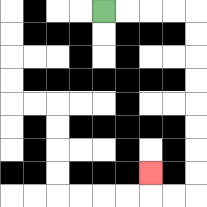{'start': '[4, 0]', 'end': '[6, 7]', 'path_directions': 'R,R,R,R,D,D,D,D,D,D,D,D,L,L,U', 'path_coordinates': '[[4, 0], [5, 0], [6, 0], [7, 0], [8, 0], [8, 1], [8, 2], [8, 3], [8, 4], [8, 5], [8, 6], [8, 7], [8, 8], [7, 8], [6, 8], [6, 7]]'}